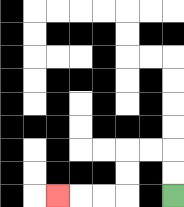{'start': '[7, 8]', 'end': '[2, 8]', 'path_directions': 'U,U,L,L,D,D,L,L,L', 'path_coordinates': '[[7, 8], [7, 7], [7, 6], [6, 6], [5, 6], [5, 7], [5, 8], [4, 8], [3, 8], [2, 8]]'}